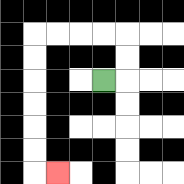{'start': '[4, 3]', 'end': '[2, 7]', 'path_directions': 'R,U,U,L,L,L,L,D,D,D,D,D,D,R', 'path_coordinates': '[[4, 3], [5, 3], [5, 2], [5, 1], [4, 1], [3, 1], [2, 1], [1, 1], [1, 2], [1, 3], [1, 4], [1, 5], [1, 6], [1, 7], [2, 7]]'}